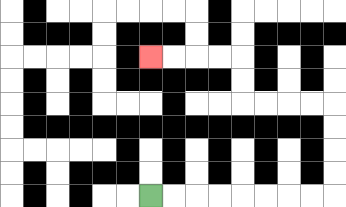{'start': '[6, 8]', 'end': '[6, 2]', 'path_directions': 'R,R,R,R,R,R,R,R,U,U,U,U,L,L,L,L,U,U,L,L,L,L', 'path_coordinates': '[[6, 8], [7, 8], [8, 8], [9, 8], [10, 8], [11, 8], [12, 8], [13, 8], [14, 8], [14, 7], [14, 6], [14, 5], [14, 4], [13, 4], [12, 4], [11, 4], [10, 4], [10, 3], [10, 2], [9, 2], [8, 2], [7, 2], [6, 2]]'}